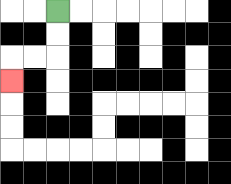{'start': '[2, 0]', 'end': '[0, 3]', 'path_directions': 'D,D,L,L,D', 'path_coordinates': '[[2, 0], [2, 1], [2, 2], [1, 2], [0, 2], [0, 3]]'}